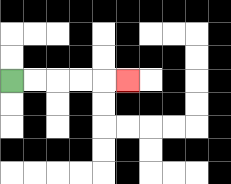{'start': '[0, 3]', 'end': '[5, 3]', 'path_directions': 'R,R,R,R,R', 'path_coordinates': '[[0, 3], [1, 3], [2, 3], [3, 3], [4, 3], [5, 3]]'}